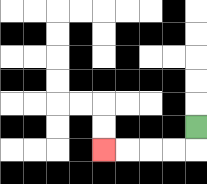{'start': '[8, 5]', 'end': '[4, 6]', 'path_directions': 'D,L,L,L,L', 'path_coordinates': '[[8, 5], [8, 6], [7, 6], [6, 6], [5, 6], [4, 6]]'}